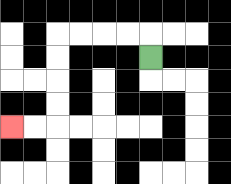{'start': '[6, 2]', 'end': '[0, 5]', 'path_directions': 'U,L,L,L,L,D,D,D,D,L,L', 'path_coordinates': '[[6, 2], [6, 1], [5, 1], [4, 1], [3, 1], [2, 1], [2, 2], [2, 3], [2, 4], [2, 5], [1, 5], [0, 5]]'}